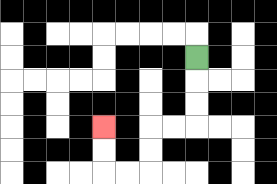{'start': '[8, 2]', 'end': '[4, 5]', 'path_directions': 'D,D,D,L,L,D,D,L,L,U,U', 'path_coordinates': '[[8, 2], [8, 3], [8, 4], [8, 5], [7, 5], [6, 5], [6, 6], [6, 7], [5, 7], [4, 7], [4, 6], [4, 5]]'}